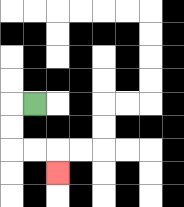{'start': '[1, 4]', 'end': '[2, 7]', 'path_directions': 'L,D,D,R,R,D', 'path_coordinates': '[[1, 4], [0, 4], [0, 5], [0, 6], [1, 6], [2, 6], [2, 7]]'}